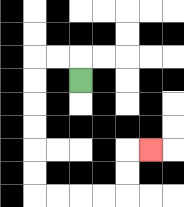{'start': '[3, 3]', 'end': '[6, 6]', 'path_directions': 'U,L,L,D,D,D,D,D,D,R,R,R,R,U,U,R', 'path_coordinates': '[[3, 3], [3, 2], [2, 2], [1, 2], [1, 3], [1, 4], [1, 5], [1, 6], [1, 7], [1, 8], [2, 8], [3, 8], [4, 8], [5, 8], [5, 7], [5, 6], [6, 6]]'}